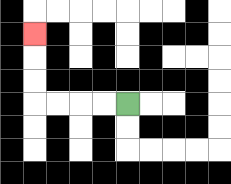{'start': '[5, 4]', 'end': '[1, 1]', 'path_directions': 'L,L,L,L,U,U,U', 'path_coordinates': '[[5, 4], [4, 4], [3, 4], [2, 4], [1, 4], [1, 3], [1, 2], [1, 1]]'}